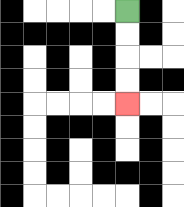{'start': '[5, 0]', 'end': '[5, 4]', 'path_directions': 'D,D,D,D', 'path_coordinates': '[[5, 0], [5, 1], [5, 2], [5, 3], [5, 4]]'}